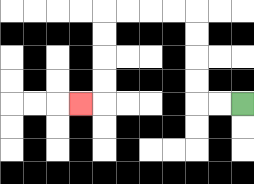{'start': '[10, 4]', 'end': '[3, 4]', 'path_directions': 'L,L,U,U,U,U,L,L,L,L,D,D,D,D,L', 'path_coordinates': '[[10, 4], [9, 4], [8, 4], [8, 3], [8, 2], [8, 1], [8, 0], [7, 0], [6, 0], [5, 0], [4, 0], [4, 1], [4, 2], [4, 3], [4, 4], [3, 4]]'}